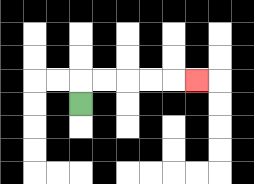{'start': '[3, 4]', 'end': '[8, 3]', 'path_directions': 'U,R,R,R,R,R', 'path_coordinates': '[[3, 4], [3, 3], [4, 3], [5, 3], [6, 3], [7, 3], [8, 3]]'}